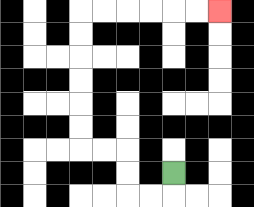{'start': '[7, 7]', 'end': '[9, 0]', 'path_directions': 'D,L,L,U,U,L,L,U,U,U,U,U,U,R,R,R,R,R,R', 'path_coordinates': '[[7, 7], [7, 8], [6, 8], [5, 8], [5, 7], [5, 6], [4, 6], [3, 6], [3, 5], [3, 4], [3, 3], [3, 2], [3, 1], [3, 0], [4, 0], [5, 0], [6, 0], [7, 0], [8, 0], [9, 0]]'}